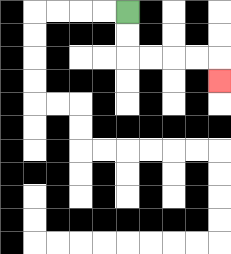{'start': '[5, 0]', 'end': '[9, 3]', 'path_directions': 'D,D,R,R,R,R,D', 'path_coordinates': '[[5, 0], [5, 1], [5, 2], [6, 2], [7, 2], [8, 2], [9, 2], [9, 3]]'}